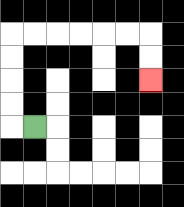{'start': '[1, 5]', 'end': '[6, 3]', 'path_directions': 'L,U,U,U,U,R,R,R,R,R,R,D,D', 'path_coordinates': '[[1, 5], [0, 5], [0, 4], [0, 3], [0, 2], [0, 1], [1, 1], [2, 1], [3, 1], [4, 1], [5, 1], [6, 1], [6, 2], [6, 3]]'}